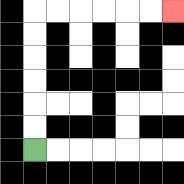{'start': '[1, 6]', 'end': '[7, 0]', 'path_directions': 'U,U,U,U,U,U,R,R,R,R,R,R', 'path_coordinates': '[[1, 6], [1, 5], [1, 4], [1, 3], [1, 2], [1, 1], [1, 0], [2, 0], [3, 0], [4, 0], [5, 0], [6, 0], [7, 0]]'}